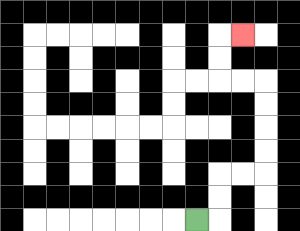{'start': '[8, 9]', 'end': '[10, 1]', 'path_directions': 'R,U,U,R,R,U,U,U,U,L,L,U,U,R', 'path_coordinates': '[[8, 9], [9, 9], [9, 8], [9, 7], [10, 7], [11, 7], [11, 6], [11, 5], [11, 4], [11, 3], [10, 3], [9, 3], [9, 2], [9, 1], [10, 1]]'}